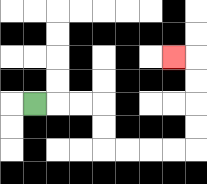{'start': '[1, 4]', 'end': '[7, 2]', 'path_directions': 'R,R,R,D,D,R,R,R,R,U,U,U,U,L', 'path_coordinates': '[[1, 4], [2, 4], [3, 4], [4, 4], [4, 5], [4, 6], [5, 6], [6, 6], [7, 6], [8, 6], [8, 5], [8, 4], [8, 3], [8, 2], [7, 2]]'}